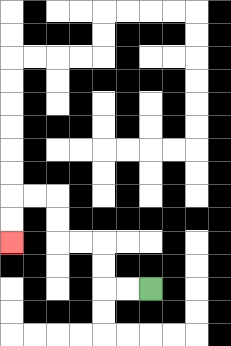{'start': '[6, 12]', 'end': '[0, 10]', 'path_directions': 'L,L,U,U,L,L,U,U,L,L,D,D', 'path_coordinates': '[[6, 12], [5, 12], [4, 12], [4, 11], [4, 10], [3, 10], [2, 10], [2, 9], [2, 8], [1, 8], [0, 8], [0, 9], [0, 10]]'}